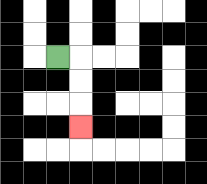{'start': '[2, 2]', 'end': '[3, 5]', 'path_directions': 'R,D,D,D', 'path_coordinates': '[[2, 2], [3, 2], [3, 3], [3, 4], [3, 5]]'}